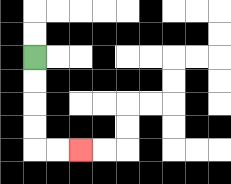{'start': '[1, 2]', 'end': '[3, 6]', 'path_directions': 'D,D,D,D,R,R', 'path_coordinates': '[[1, 2], [1, 3], [1, 4], [1, 5], [1, 6], [2, 6], [3, 6]]'}